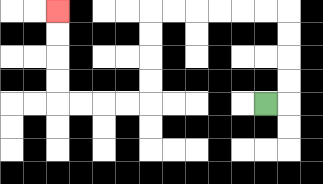{'start': '[11, 4]', 'end': '[2, 0]', 'path_directions': 'R,U,U,U,U,L,L,L,L,L,L,D,D,D,D,L,L,L,L,U,U,U,U', 'path_coordinates': '[[11, 4], [12, 4], [12, 3], [12, 2], [12, 1], [12, 0], [11, 0], [10, 0], [9, 0], [8, 0], [7, 0], [6, 0], [6, 1], [6, 2], [6, 3], [6, 4], [5, 4], [4, 4], [3, 4], [2, 4], [2, 3], [2, 2], [2, 1], [2, 0]]'}